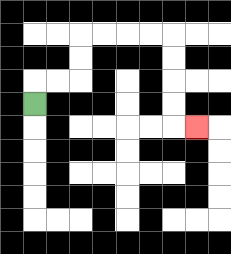{'start': '[1, 4]', 'end': '[8, 5]', 'path_directions': 'U,R,R,U,U,R,R,R,R,D,D,D,D,R', 'path_coordinates': '[[1, 4], [1, 3], [2, 3], [3, 3], [3, 2], [3, 1], [4, 1], [5, 1], [6, 1], [7, 1], [7, 2], [7, 3], [7, 4], [7, 5], [8, 5]]'}